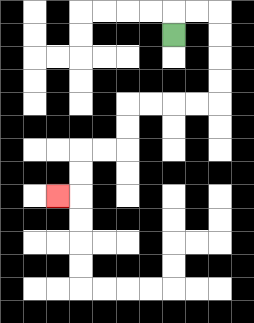{'start': '[7, 1]', 'end': '[2, 8]', 'path_directions': 'U,R,R,D,D,D,D,L,L,L,L,D,D,L,L,D,D,L', 'path_coordinates': '[[7, 1], [7, 0], [8, 0], [9, 0], [9, 1], [9, 2], [9, 3], [9, 4], [8, 4], [7, 4], [6, 4], [5, 4], [5, 5], [5, 6], [4, 6], [3, 6], [3, 7], [3, 8], [2, 8]]'}